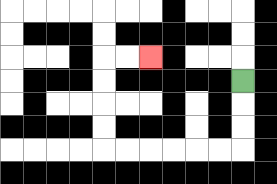{'start': '[10, 3]', 'end': '[6, 2]', 'path_directions': 'D,D,D,L,L,L,L,L,L,U,U,U,U,R,R', 'path_coordinates': '[[10, 3], [10, 4], [10, 5], [10, 6], [9, 6], [8, 6], [7, 6], [6, 6], [5, 6], [4, 6], [4, 5], [4, 4], [4, 3], [4, 2], [5, 2], [6, 2]]'}